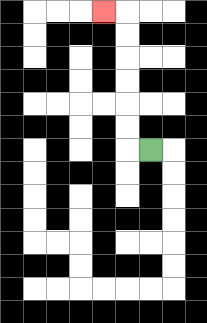{'start': '[6, 6]', 'end': '[4, 0]', 'path_directions': 'L,U,U,U,U,U,U,L', 'path_coordinates': '[[6, 6], [5, 6], [5, 5], [5, 4], [5, 3], [5, 2], [5, 1], [5, 0], [4, 0]]'}